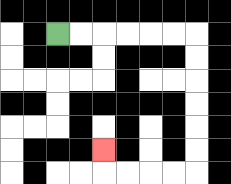{'start': '[2, 1]', 'end': '[4, 6]', 'path_directions': 'R,R,R,R,R,R,D,D,D,D,D,D,L,L,L,L,U', 'path_coordinates': '[[2, 1], [3, 1], [4, 1], [5, 1], [6, 1], [7, 1], [8, 1], [8, 2], [8, 3], [8, 4], [8, 5], [8, 6], [8, 7], [7, 7], [6, 7], [5, 7], [4, 7], [4, 6]]'}